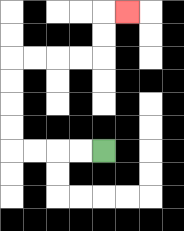{'start': '[4, 6]', 'end': '[5, 0]', 'path_directions': 'L,L,L,L,U,U,U,U,R,R,R,R,U,U,R', 'path_coordinates': '[[4, 6], [3, 6], [2, 6], [1, 6], [0, 6], [0, 5], [0, 4], [0, 3], [0, 2], [1, 2], [2, 2], [3, 2], [4, 2], [4, 1], [4, 0], [5, 0]]'}